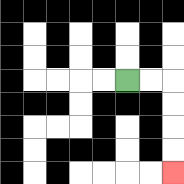{'start': '[5, 3]', 'end': '[7, 7]', 'path_directions': 'R,R,D,D,D,D', 'path_coordinates': '[[5, 3], [6, 3], [7, 3], [7, 4], [7, 5], [7, 6], [7, 7]]'}